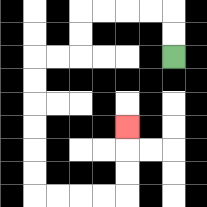{'start': '[7, 2]', 'end': '[5, 5]', 'path_directions': 'U,U,L,L,L,L,D,D,L,L,D,D,D,D,D,D,R,R,R,R,U,U,U', 'path_coordinates': '[[7, 2], [7, 1], [7, 0], [6, 0], [5, 0], [4, 0], [3, 0], [3, 1], [3, 2], [2, 2], [1, 2], [1, 3], [1, 4], [1, 5], [1, 6], [1, 7], [1, 8], [2, 8], [3, 8], [4, 8], [5, 8], [5, 7], [5, 6], [5, 5]]'}